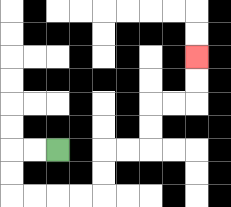{'start': '[2, 6]', 'end': '[8, 2]', 'path_directions': 'L,L,D,D,R,R,R,R,U,U,R,R,U,U,R,R,U,U', 'path_coordinates': '[[2, 6], [1, 6], [0, 6], [0, 7], [0, 8], [1, 8], [2, 8], [3, 8], [4, 8], [4, 7], [4, 6], [5, 6], [6, 6], [6, 5], [6, 4], [7, 4], [8, 4], [8, 3], [8, 2]]'}